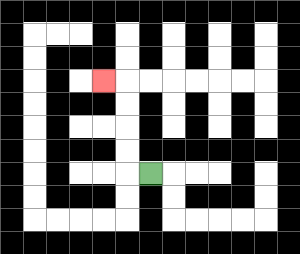{'start': '[6, 7]', 'end': '[4, 3]', 'path_directions': 'L,U,U,U,U,L', 'path_coordinates': '[[6, 7], [5, 7], [5, 6], [5, 5], [5, 4], [5, 3], [4, 3]]'}